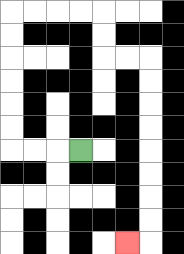{'start': '[3, 6]', 'end': '[5, 10]', 'path_directions': 'L,L,L,U,U,U,U,U,U,R,R,R,R,D,D,R,R,D,D,D,D,D,D,D,D,L', 'path_coordinates': '[[3, 6], [2, 6], [1, 6], [0, 6], [0, 5], [0, 4], [0, 3], [0, 2], [0, 1], [0, 0], [1, 0], [2, 0], [3, 0], [4, 0], [4, 1], [4, 2], [5, 2], [6, 2], [6, 3], [6, 4], [6, 5], [6, 6], [6, 7], [6, 8], [6, 9], [6, 10], [5, 10]]'}